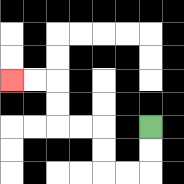{'start': '[6, 5]', 'end': '[0, 3]', 'path_directions': 'D,D,L,L,U,U,L,L,U,U,L,L', 'path_coordinates': '[[6, 5], [6, 6], [6, 7], [5, 7], [4, 7], [4, 6], [4, 5], [3, 5], [2, 5], [2, 4], [2, 3], [1, 3], [0, 3]]'}